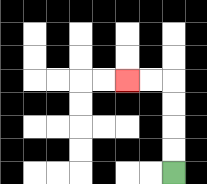{'start': '[7, 7]', 'end': '[5, 3]', 'path_directions': 'U,U,U,U,L,L', 'path_coordinates': '[[7, 7], [7, 6], [7, 5], [7, 4], [7, 3], [6, 3], [5, 3]]'}